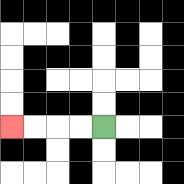{'start': '[4, 5]', 'end': '[0, 5]', 'path_directions': 'L,L,L,L', 'path_coordinates': '[[4, 5], [3, 5], [2, 5], [1, 5], [0, 5]]'}